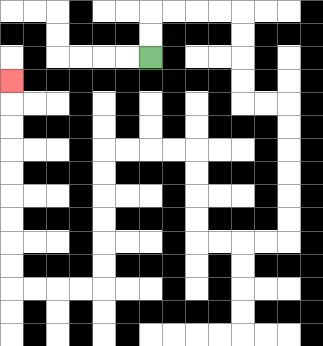{'start': '[6, 2]', 'end': '[0, 3]', 'path_directions': 'U,U,R,R,R,R,D,D,D,D,R,R,D,D,D,D,D,D,L,L,L,L,U,U,U,U,L,L,L,L,D,D,D,D,D,D,L,L,L,L,U,U,U,U,U,U,U,U,U', 'path_coordinates': '[[6, 2], [6, 1], [6, 0], [7, 0], [8, 0], [9, 0], [10, 0], [10, 1], [10, 2], [10, 3], [10, 4], [11, 4], [12, 4], [12, 5], [12, 6], [12, 7], [12, 8], [12, 9], [12, 10], [11, 10], [10, 10], [9, 10], [8, 10], [8, 9], [8, 8], [8, 7], [8, 6], [7, 6], [6, 6], [5, 6], [4, 6], [4, 7], [4, 8], [4, 9], [4, 10], [4, 11], [4, 12], [3, 12], [2, 12], [1, 12], [0, 12], [0, 11], [0, 10], [0, 9], [0, 8], [0, 7], [0, 6], [0, 5], [0, 4], [0, 3]]'}